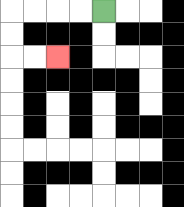{'start': '[4, 0]', 'end': '[2, 2]', 'path_directions': 'L,L,L,L,D,D,R,R', 'path_coordinates': '[[4, 0], [3, 0], [2, 0], [1, 0], [0, 0], [0, 1], [0, 2], [1, 2], [2, 2]]'}